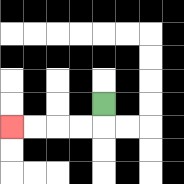{'start': '[4, 4]', 'end': '[0, 5]', 'path_directions': 'D,L,L,L,L', 'path_coordinates': '[[4, 4], [4, 5], [3, 5], [2, 5], [1, 5], [0, 5]]'}